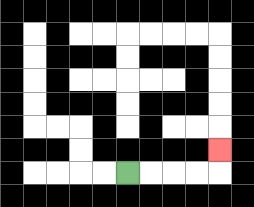{'start': '[5, 7]', 'end': '[9, 6]', 'path_directions': 'R,R,R,R,U', 'path_coordinates': '[[5, 7], [6, 7], [7, 7], [8, 7], [9, 7], [9, 6]]'}